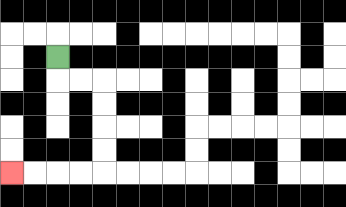{'start': '[2, 2]', 'end': '[0, 7]', 'path_directions': 'D,R,R,D,D,D,D,L,L,L,L', 'path_coordinates': '[[2, 2], [2, 3], [3, 3], [4, 3], [4, 4], [4, 5], [4, 6], [4, 7], [3, 7], [2, 7], [1, 7], [0, 7]]'}